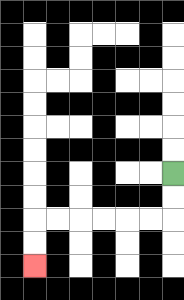{'start': '[7, 7]', 'end': '[1, 11]', 'path_directions': 'D,D,L,L,L,L,L,L,D,D', 'path_coordinates': '[[7, 7], [7, 8], [7, 9], [6, 9], [5, 9], [4, 9], [3, 9], [2, 9], [1, 9], [1, 10], [1, 11]]'}